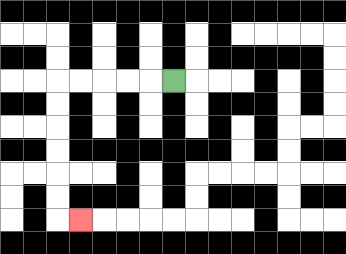{'start': '[7, 3]', 'end': '[3, 9]', 'path_directions': 'L,L,L,L,L,D,D,D,D,D,D,R', 'path_coordinates': '[[7, 3], [6, 3], [5, 3], [4, 3], [3, 3], [2, 3], [2, 4], [2, 5], [2, 6], [2, 7], [2, 8], [2, 9], [3, 9]]'}